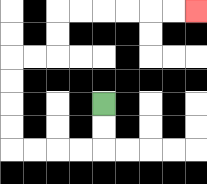{'start': '[4, 4]', 'end': '[8, 0]', 'path_directions': 'D,D,L,L,L,L,U,U,U,U,R,R,U,U,R,R,R,R,R,R', 'path_coordinates': '[[4, 4], [4, 5], [4, 6], [3, 6], [2, 6], [1, 6], [0, 6], [0, 5], [0, 4], [0, 3], [0, 2], [1, 2], [2, 2], [2, 1], [2, 0], [3, 0], [4, 0], [5, 0], [6, 0], [7, 0], [8, 0]]'}